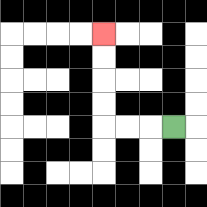{'start': '[7, 5]', 'end': '[4, 1]', 'path_directions': 'L,L,L,U,U,U,U', 'path_coordinates': '[[7, 5], [6, 5], [5, 5], [4, 5], [4, 4], [4, 3], [4, 2], [4, 1]]'}